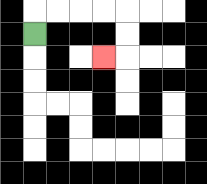{'start': '[1, 1]', 'end': '[4, 2]', 'path_directions': 'U,R,R,R,R,D,D,L', 'path_coordinates': '[[1, 1], [1, 0], [2, 0], [3, 0], [4, 0], [5, 0], [5, 1], [5, 2], [4, 2]]'}